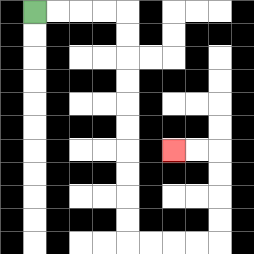{'start': '[1, 0]', 'end': '[7, 6]', 'path_directions': 'R,R,R,R,D,D,D,D,D,D,D,D,D,D,R,R,R,R,U,U,U,U,L,L', 'path_coordinates': '[[1, 0], [2, 0], [3, 0], [4, 0], [5, 0], [5, 1], [5, 2], [5, 3], [5, 4], [5, 5], [5, 6], [5, 7], [5, 8], [5, 9], [5, 10], [6, 10], [7, 10], [8, 10], [9, 10], [9, 9], [9, 8], [9, 7], [9, 6], [8, 6], [7, 6]]'}